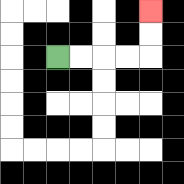{'start': '[2, 2]', 'end': '[6, 0]', 'path_directions': 'R,R,R,R,U,U', 'path_coordinates': '[[2, 2], [3, 2], [4, 2], [5, 2], [6, 2], [6, 1], [6, 0]]'}